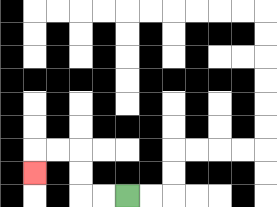{'start': '[5, 8]', 'end': '[1, 7]', 'path_directions': 'L,L,U,U,L,L,D', 'path_coordinates': '[[5, 8], [4, 8], [3, 8], [3, 7], [3, 6], [2, 6], [1, 6], [1, 7]]'}